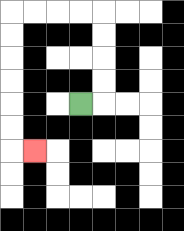{'start': '[3, 4]', 'end': '[1, 6]', 'path_directions': 'R,U,U,U,U,L,L,L,L,D,D,D,D,D,D,R', 'path_coordinates': '[[3, 4], [4, 4], [4, 3], [4, 2], [4, 1], [4, 0], [3, 0], [2, 0], [1, 0], [0, 0], [0, 1], [0, 2], [0, 3], [0, 4], [0, 5], [0, 6], [1, 6]]'}